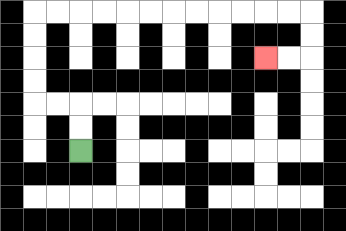{'start': '[3, 6]', 'end': '[11, 2]', 'path_directions': 'U,U,L,L,U,U,U,U,R,R,R,R,R,R,R,R,R,R,R,R,D,D,L,L', 'path_coordinates': '[[3, 6], [3, 5], [3, 4], [2, 4], [1, 4], [1, 3], [1, 2], [1, 1], [1, 0], [2, 0], [3, 0], [4, 0], [5, 0], [6, 0], [7, 0], [8, 0], [9, 0], [10, 0], [11, 0], [12, 0], [13, 0], [13, 1], [13, 2], [12, 2], [11, 2]]'}